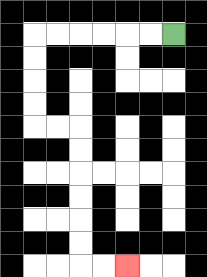{'start': '[7, 1]', 'end': '[5, 11]', 'path_directions': 'L,L,L,L,L,L,D,D,D,D,R,R,D,D,D,D,D,D,R,R', 'path_coordinates': '[[7, 1], [6, 1], [5, 1], [4, 1], [3, 1], [2, 1], [1, 1], [1, 2], [1, 3], [1, 4], [1, 5], [2, 5], [3, 5], [3, 6], [3, 7], [3, 8], [3, 9], [3, 10], [3, 11], [4, 11], [5, 11]]'}